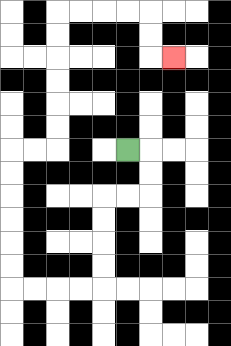{'start': '[5, 6]', 'end': '[7, 2]', 'path_directions': 'R,D,D,L,L,D,D,D,D,L,L,L,L,U,U,U,U,U,U,R,R,U,U,U,U,U,U,R,R,R,R,D,D,R', 'path_coordinates': '[[5, 6], [6, 6], [6, 7], [6, 8], [5, 8], [4, 8], [4, 9], [4, 10], [4, 11], [4, 12], [3, 12], [2, 12], [1, 12], [0, 12], [0, 11], [0, 10], [0, 9], [0, 8], [0, 7], [0, 6], [1, 6], [2, 6], [2, 5], [2, 4], [2, 3], [2, 2], [2, 1], [2, 0], [3, 0], [4, 0], [5, 0], [6, 0], [6, 1], [6, 2], [7, 2]]'}